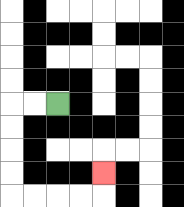{'start': '[2, 4]', 'end': '[4, 7]', 'path_directions': 'L,L,D,D,D,D,R,R,R,R,U', 'path_coordinates': '[[2, 4], [1, 4], [0, 4], [0, 5], [0, 6], [0, 7], [0, 8], [1, 8], [2, 8], [3, 8], [4, 8], [4, 7]]'}